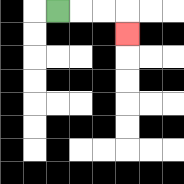{'start': '[2, 0]', 'end': '[5, 1]', 'path_directions': 'R,R,R,D', 'path_coordinates': '[[2, 0], [3, 0], [4, 0], [5, 0], [5, 1]]'}